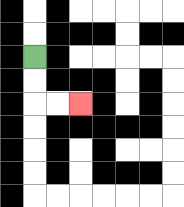{'start': '[1, 2]', 'end': '[3, 4]', 'path_directions': 'D,D,R,R', 'path_coordinates': '[[1, 2], [1, 3], [1, 4], [2, 4], [3, 4]]'}